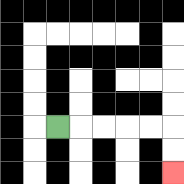{'start': '[2, 5]', 'end': '[7, 7]', 'path_directions': 'R,R,R,R,R,D,D', 'path_coordinates': '[[2, 5], [3, 5], [4, 5], [5, 5], [6, 5], [7, 5], [7, 6], [7, 7]]'}